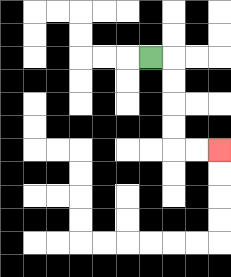{'start': '[6, 2]', 'end': '[9, 6]', 'path_directions': 'R,D,D,D,D,R,R', 'path_coordinates': '[[6, 2], [7, 2], [7, 3], [7, 4], [7, 5], [7, 6], [8, 6], [9, 6]]'}